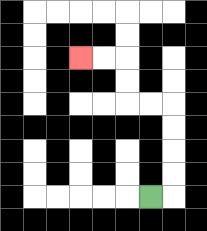{'start': '[6, 8]', 'end': '[3, 2]', 'path_directions': 'R,U,U,U,U,L,L,U,U,L,L', 'path_coordinates': '[[6, 8], [7, 8], [7, 7], [7, 6], [7, 5], [7, 4], [6, 4], [5, 4], [5, 3], [5, 2], [4, 2], [3, 2]]'}